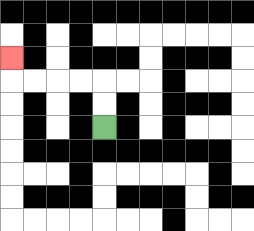{'start': '[4, 5]', 'end': '[0, 2]', 'path_directions': 'U,U,L,L,L,L,U', 'path_coordinates': '[[4, 5], [4, 4], [4, 3], [3, 3], [2, 3], [1, 3], [0, 3], [0, 2]]'}